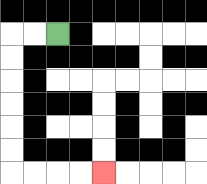{'start': '[2, 1]', 'end': '[4, 7]', 'path_directions': 'L,L,D,D,D,D,D,D,R,R,R,R', 'path_coordinates': '[[2, 1], [1, 1], [0, 1], [0, 2], [0, 3], [0, 4], [0, 5], [0, 6], [0, 7], [1, 7], [2, 7], [3, 7], [4, 7]]'}